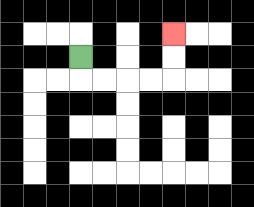{'start': '[3, 2]', 'end': '[7, 1]', 'path_directions': 'D,R,R,R,R,U,U', 'path_coordinates': '[[3, 2], [3, 3], [4, 3], [5, 3], [6, 3], [7, 3], [7, 2], [7, 1]]'}